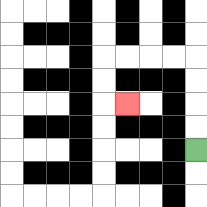{'start': '[8, 6]', 'end': '[5, 4]', 'path_directions': 'U,U,U,U,L,L,L,L,D,D,R', 'path_coordinates': '[[8, 6], [8, 5], [8, 4], [8, 3], [8, 2], [7, 2], [6, 2], [5, 2], [4, 2], [4, 3], [4, 4], [5, 4]]'}